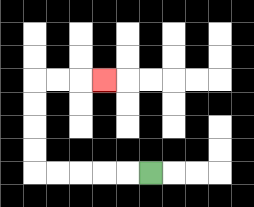{'start': '[6, 7]', 'end': '[4, 3]', 'path_directions': 'L,L,L,L,L,U,U,U,U,R,R,R', 'path_coordinates': '[[6, 7], [5, 7], [4, 7], [3, 7], [2, 7], [1, 7], [1, 6], [1, 5], [1, 4], [1, 3], [2, 3], [3, 3], [4, 3]]'}